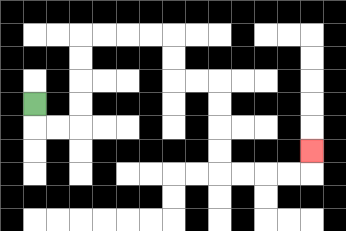{'start': '[1, 4]', 'end': '[13, 6]', 'path_directions': 'D,R,R,U,U,U,U,R,R,R,R,D,D,R,R,D,D,D,D,R,R,R,R,U', 'path_coordinates': '[[1, 4], [1, 5], [2, 5], [3, 5], [3, 4], [3, 3], [3, 2], [3, 1], [4, 1], [5, 1], [6, 1], [7, 1], [7, 2], [7, 3], [8, 3], [9, 3], [9, 4], [9, 5], [9, 6], [9, 7], [10, 7], [11, 7], [12, 7], [13, 7], [13, 6]]'}